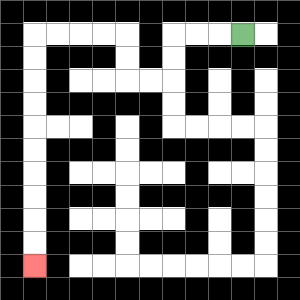{'start': '[10, 1]', 'end': '[1, 11]', 'path_directions': 'L,L,L,D,D,L,L,U,U,L,L,L,L,D,D,D,D,D,D,D,D,D,D', 'path_coordinates': '[[10, 1], [9, 1], [8, 1], [7, 1], [7, 2], [7, 3], [6, 3], [5, 3], [5, 2], [5, 1], [4, 1], [3, 1], [2, 1], [1, 1], [1, 2], [1, 3], [1, 4], [1, 5], [1, 6], [1, 7], [1, 8], [1, 9], [1, 10], [1, 11]]'}